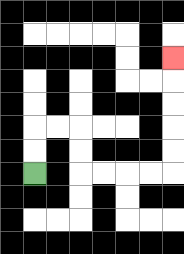{'start': '[1, 7]', 'end': '[7, 2]', 'path_directions': 'U,U,R,R,D,D,R,R,R,R,U,U,U,U,U', 'path_coordinates': '[[1, 7], [1, 6], [1, 5], [2, 5], [3, 5], [3, 6], [3, 7], [4, 7], [5, 7], [6, 7], [7, 7], [7, 6], [7, 5], [7, 4], [7, 3], [7, 2]]'}